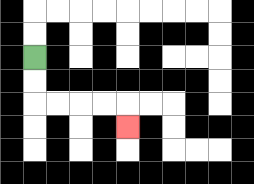{'start': '[1, 2]', 'end': '[5, 5]', 'path_directions': 'D,D,R,R,R,R,D', 'path_coordinates': '[[1, 2], [1, 3], [1, 4], [2, 4], [3, 4], [4, 4], [5, 4], [5, 5]]'}